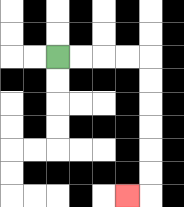{'start': '[2, 2]', 'end': '[5, 8]', 'path_directions': 'R,R,R,R,D,D,D,D,D,D,L', 'path_coordinates': '[[2, 2], [3, 2], [4, 2], [5, 2], [6, 2], [6, 3], [6, 4], [6, 5], [6, 6], [6, 7], [6, 8], [5, 8]]'}